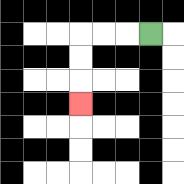{'start': '[6, 1]', 'end': '[3, 4]', 'path_directions': 'L,L,L,D,D,D', 'path_coordinates': '[[6, 1], [5, 1], [4, 1], [3, 1], [3, 2], [3, 3], [3, 4]]'}